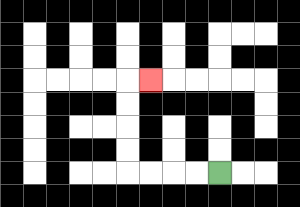{'start': '[9, 7]', 'end': '[6, 3]', 'path_directions': 'L,L,L,L,U,U,U,U,R', 'path_coordinates': '[[9, 7], [8, 7], [7, 7], [6, 7], [5, 7], [5, 6], [5, 5], [5, 4], [5, 3], [6, 3]]'}